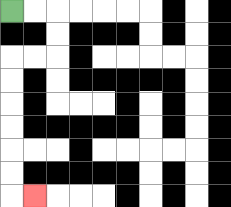{'start': '[0, 0]', 'end': '[1, 8]', 'path_directions': 'R,R,D,D,L,L,D,D,D,D,D,D,R', 'path_coordinates': '[[0, 0], [1, 0], [2, 0], [2, 1], [2, 2], [1, 2], [0, 2], [0, 3], [0, 4], [0, 5], [0, 6], [0, 7], [0, 8], [1, 8]]'}